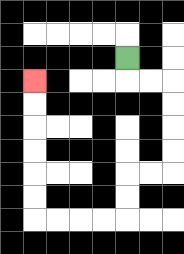{'start': '[5, 2]', 'end': '[1, 3]', 'path_directions': 'D,R,R,D,D,D,D,L,L,D,D,L,L,L,L,U,U,U,U,U,U', 'path_coordinates': '[[5, 2], [5, 3], [6, 3], [7, 3], [7, 4], [7, 5], [7, 6], [7, 7], [6, 7], [5, 7], [5, 8], [5, 9], [4, 9], [3, 9], [2, 9], [1, 9], [1, 8], [1, 7], [1, 6], [1, 5], [1, 4], [1, 3]]'}